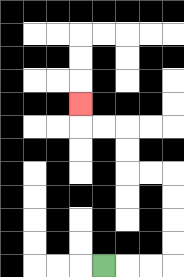{'start': '[4, 11]', 'end': '[3, 4]', 'path_directions': 'R,R,R,U,U,U,U,L,L,U,U,L,L,U', 'path_coordinates': '[[4, 11], [5, 11], [6, 11], [7, 11], [7, 10], [7, 9], [7, 8], [7, 7], [6, 7], [5, 7], [5, 6], [5, 5], [4, 5], [3, 5], [3, 4]]'}